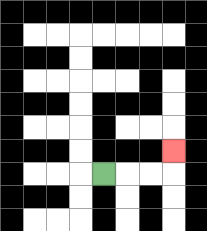{'start': '[4, 7]', 'end': '[7, 6]', 'path_directions': 'R,R,R,U', 'path_coordinates': '[[4, 7], [5, 7], [6, 7], [7, 7], [7, 6]]'}